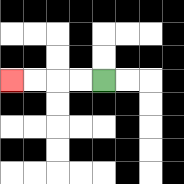{'start': '[4, 3]', 'end': '[0, 3]', 'path_directions': 'L,L,L,L', 'path_coordinates': '[[4, 3], [3, 3], [2, 3], [1, 3], [0, 3]]'}